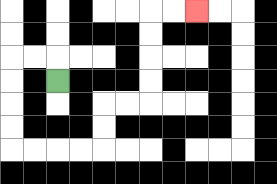{'start': '[2, 3]', 'end': '[8, 0]', 'path_directions': 'U,L,L,D,D,D,D,R,R,R,R,U,U,R,R,U,U,U,U,R,R', 'path_coordinates': '[[2, 3], [2, 2], [1, 2], [0, 2], [0, 3], [0, 4], [0, 5], [0, 6], [1, 6], [2, 6], [3, 6], [4, 6], [4, 5], [4, 4], [5, 4], [6, 4], [6, 3], [6, 2], [6, 1], [6, 0], [7, 0], [8, 0]]'}